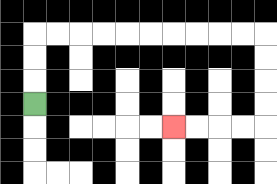{'start': '[1, 4]', 'end': '[7, 5]', 'path_directions': 'U,U,U,R,R,R,R,R,R,R,R,R,R,D,D,D,D,L,L,L,L', 'path_coordinates': '[[1, 4], [1, 3], [1, 2], [1, 1], [2, 1], [3, 1], [4, 1], [5, 1], [6, 1], [7, 1], [8, 1], [9, 1], [10, 1], [11, 1], [11, 2], [11, 3], [11, 4], [11, 5], [10, 5], [9, 5], [8, 5], [7, 5]]'}